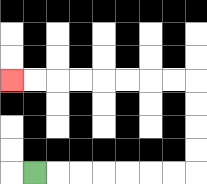{'start': '[1, 7]', 'end': '[0, 3]', 'path_directions': 'R,R,R,R,R,R,R,U,U,U,U,L,L,L,L,L,L,L,L', 'path_coordinates': '[[1, 7], [2, 7], [3, 7], [4, 7], [5, 7], [6, 7], [7, 7], [8, 7], [8, 6], [8, 5], [8, 4], [8, 3], [7, 3], [6, 3], [5, 3], [4, 3], [3, 3], [2, 3], [1, 3], [0, 3]]'}